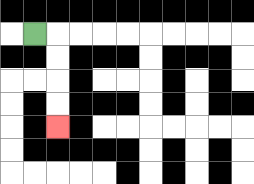{'start': '[1, 1]', 'end': '[2, 5]', 'path_directions': 'R,D,D,D,D', 'path_coordinates': '[[1, 1], [2, 1], [2, 2], [2, 3], [2, 4], [2, 5]]'}